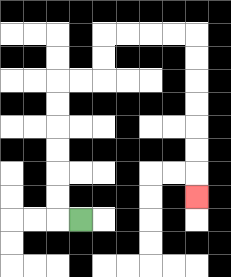{'start': '[3, 9]', 'end': '[8, 8]', 'path_directions': 'L,U,U,U,U,U,U,R,R,U,U,R,R,R,R,D,D,D,D,D,D,D', 'path_coordinates': '[[3, 9], [2, 9], [2, 8], [2, 7], [2, 6], [2, 5], [2, 4], [2, 3], [3, 3], [4, 3], [4, 2], [4, 1], [5, 1], [6, 1], [7, 1], [8, 1], [8, 2], [8, 3], [8, 4], [8, 5], [8, 6], [8, 7], [8, 8]]'}